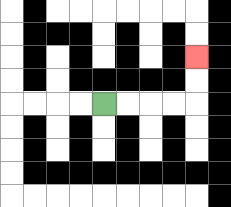{'start': '[4, 4]', 'end': '[8, 2]', 'path_directions': 'R,R,R,R,U,U', 'path_coordinates': '[[4, 4], [5, 4], [6, 4], [7, 4], [8, 4], [8, 3], [8, 2]]'}